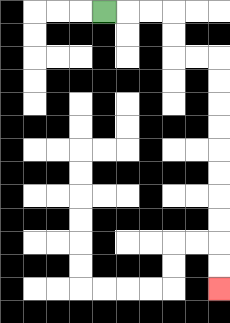{'start': '[4, 0]', 'end': '[9, 12]', 'path_directions': 'R,R,R,D,D,R,R,D,D,D,D,D,D,D,D,D,D', 'path_coordinates': '[[4, 0], [5, 0], [6, 0], [7, 0], [7, 1], [7, 2], [8, 2], [9, 2], [9, 3], [9, 4], [9, 5], [9, 6], [9, 7], [9, 8], [9, 9], [9, 10], [9, 11], [9, 12]]'}